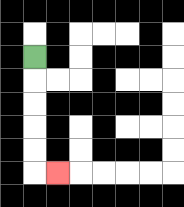{'start': '[1, 2]', 'end': '[2, 7]', 'path_directions': 'D,D,D,D,D,R', 'path_coordinates': '[[1, 2], [1, 3], [1, 4], [1, 5], [1, 6], [1, 7], [2, 7]]'}